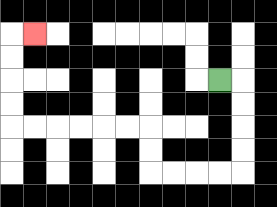{'start': '[9, 3]', 'end': '[1, 1]', 'path_directions': 'R,D,D,D,D,L,L,L,L,U,U,L,L,L,L,L,L,U,U,U,U,R', 'path_coordinates': '[[9, 3], [10, 3], [10, 4], [10, 5], [10, 6], [10, 7], [9, 7], [8, 7], [7, 7], [6, 7], [6, 6], [6, 5], [5, 5], [4, 5], [3, 5], [2, 5], [1, 5], [0, 5], [0, 4], [0, 3], [0, 2], [0, 1], [1, 1]]'}